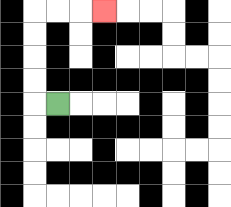{'start': '[2, 4]', 'end': '[4, 0]', 'path_directions': 'L,U,U,U,U,R,R,R', 'path_coordinates': '[[2, 4], [1, 4], [1, 3], [1, 2], [1, 1], [1, 0], [2, 0], [3, 0], [4, 0]]'}